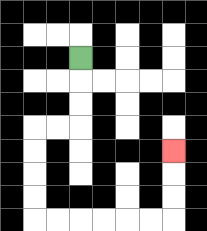{'start': '[3, 2]', 'end': '[7, 6]', 'path_directions': 'D,D,D,L,L,D,D,D,D,R,R,R,R,R,R,U,U,U', 'path_coordinates': '[[3, 2], [3, 3], [3, 4], [3, 5], [2, 5], [1, 5], [1, 6], [1, 7], [1, 8], [1, 9], [2, 9], [3, 9], [4, 9], [5, 9], [6, 9], [7, 9], [7, 8], [7, 7], [7, 6]]'}